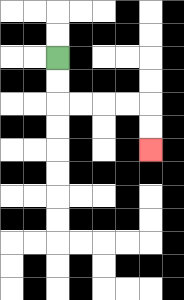{'start': '[2, 2]', 'end': '[6, 6]', 'path_directions': 'D,D,R,R,R,R,D,D', 'path_coordinates': '[[2, 2], [2, 3], [2, 4], [3, 4], [4, 4], [5, 4], [6, 4], [6, 5], [6, 6]]'}